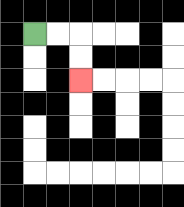{'start': '[1, 1]', 'end': '[3, 3]', 'path_directions': 'R,R,D,D', 'path_coordinates': '[[1, 1], [2, 1], [3, 1], [3, 2], [3, 3]]'}